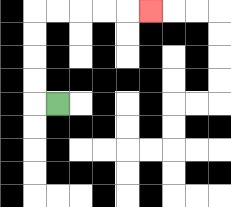{'start': '[2, 4]', 'end': '[6, 0]', 'path_directions': 'L,U,U,U,U,R,R,R,R,R', 'path_coordinates': '[[2, 4], [1, 4], [1, 3], [1, 2], [1, 1], [1, 0], [2, 0], [3, 0], [4, 0], [5, 0], [6, 0]]'}